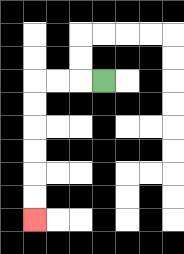{'start': '[4, 3]', 'end': '[1, 9]', 'path_directions': 'L,L,L,D,D,D,D,D,D', 'path_coordinates': '[[4, 3], [3, 3], [2, 3], [1, 3], [1, 4], [1, 5], [1, 6], [1, 7], [1, 8], [1, 9]]'}